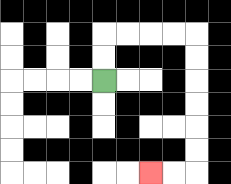{'start': '[4, 3]', 'end': '[6, 7]', 'path_directions': 'U,U,R,R,R,R,D,D,D,D,D,D,L,L', 'path_coordinates': '[[4, 3], [4, 2], [4, 1], [5, 1], [6, 1], [7, 1], [8, 1], [8, 2], [8, 3], [8, 4], [8, 5], [8, 6], [8, 7], [7, 7], [6, 7]]'}